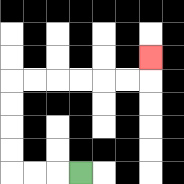{'start': '[3, 7]', 'end': '[6, 2]', 'path_directions': 'L,L,L,U,U,U,U,R,R,R,R,R,R,U', 'path_coordinates': '[[3, 7], [2, 7], [1, 7], [0, 7], [0, 6], [0, 5], [0, 4], [0, 3], [1, 3], [2, 3], [3, 3], [4, 3], [5, 3], [6, 3], [6, 2]]'}